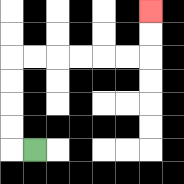{'start': '[1, 6]', 'end': '[6, 0]', 'path_directions': 'L,U,U,U,U,R,R,R,R,R,R,U,U', 'path_coordinates': '[[1, 6], [0, 6], [0, 5], [0, 4], [0, 3], [0, 2], [1, 2], [2, 2], [3, 2], [4, 2], [5, 2], [6, 2], [6, 1], [6, 0]]'}